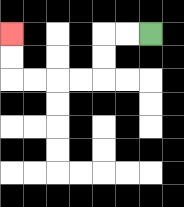{'start': '[6, 1]', 'end': '[0, 1]', 'path_directions': 'L,L,D,D,L,L,L,L,U,U', 'path_coordinates': '[[6, 1], [5, 1], [4, 1], [4, 2], [4, 3], [3, 3], [2, 3], [1, 3], [0, 3], [0, 2], [0, 1]]'}